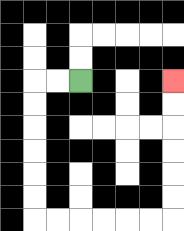{'start': '[3, 3]', 'end': '[7, 3]', 'path_directions': 'L,L,D,D,D,D,D,D,R,R,R,R,R,R,U,U,U,U,U,U', 'path_coordinates': '[[3, 3], [2, 3], [1, 3], [1, 4], [1, 5], [1, 6], [1, 7], [1, 8], [1, 9], [2, 9], [3, 9], [4, 9], [5, 9], [6, 9], [7, 9], [7, 8], [7, 7], [7, 6], [7, 5], [7, 4], [7, 3]]'}